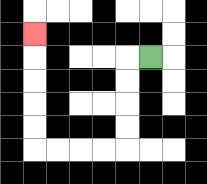{'start': '[6, 2]', 'end': '[1, 1]', 'path_directions': 'L,D,D,D,D,L,L,L,L,U,U,U,U,U', 'path_coordinates': '[[6, 2], [5, 2], [5, 3], [5, 4], [5, 5], [5, 6], [4, 6], [3, 6], [2, 6], [1, 6], [1, 5], [1, 4], [1, 3], [1, 2], [1, 1]]'}